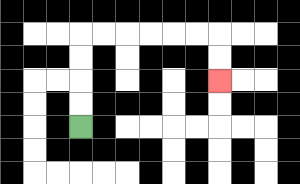{'start': '[3, 5]', 'end': '[9, 3]', 'path_directions': 'U,U,U,U,R,R,R,R,R,R,D,D', 'path_coordinates': '[[3, 5], [3, 4], [3, 3], [3, 2], [3, 1], [4, 1], [5, 1], [6, 1], [7, 1], [8, 1], [9, 1], [9, 2], [9, 3]]'}